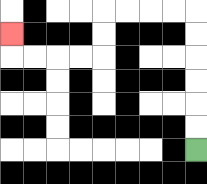{'start': '[8, 6]', 'end': '[0, 1]', 'path_directions': 'U,U,U,U,U,U,L,L,L,L,D,D,L,L,L,L,U', 'path_coordinates': '[[8, 6], [8, 5], [8, 4], [8, 3], [8, 2], [8, 1], [8, 0], [7, 0], [6, 0], [5, 0], [4, 0], [4, 1], [4, 2], [3, 2], [2, 2], [1, 2], [0, 2], [0, 1]]'}